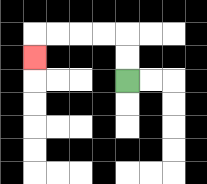{'start': '[5, 3]', 'end': '[1, 2]', 'path_directions': 'U,U,L,L,L,L,D', 'path_coordinates': '[[5, 3], [5, 2], [5, 1], [4, 1], [3, 1], [2, 1], [1, 1], [1, 2]]'}